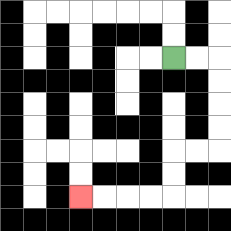{'start': '[7, 2]', 'end': '[3, 8]', 'path_directions': 'R,R,D,D,D,D,L,L,D,D,L,L,L,L', 'path_coordinates': '[[7, 2], [8, 2], [9, 2], [9, 3], [9, 4], [9, 5], [9, 6], [8, 6], [7, 6], [7, 7], [7, 8], [6, 8], [5, 8], [4, 8], [3, 8]]'}